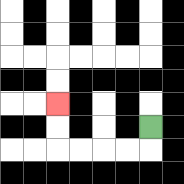{'start': '[6, 5]', 'end': '[2, 4]', 'path_directions': 'D,L,L,L,L,U,U', 'path_coordinates': '[[6, 5], [6, 6], [5, 6], [4, 6], [3, 6], [2, 6], [2, 5], [2, 4]]'}